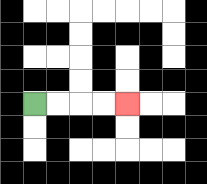{'start': '[1, 4]', 'end': '[5, 4]', 'path_directions': 'R,R,R,R', 'path_coordinates': '[[1, 4], [2, 4], [3, 4], [4, 4], [5, 4]]'}